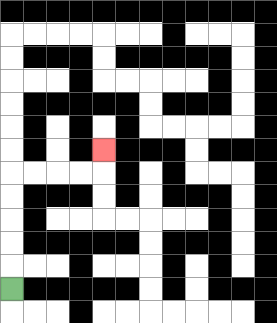{'start': '[0, 12]', 'end': '[4, 6]', 'path_directions': 'U,U,U,U,U,R,R,R,R,U', 'path_coordinates': '[[0, 12], [0, 11], [0, 10], [0, 9], [0, 8], [0, 7], [1, 7], [2, 7], [3, 7], [4, 7], [4, 6]]'}